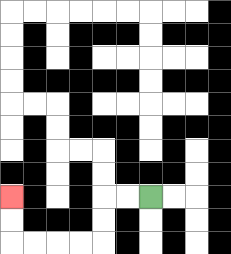{'start': '[6, 8]', 'end': '[0, 8]', 'path_directions': 'L,L,D,D,L,L,L,L,U,U', 'path_coordinates': '[[6, 8], [5, 8], [4, 8], [4, 9], [4, 10], [3, 10], [2, 10], [1, 10], [0, 10], [0, 9], [0, 8]]'}